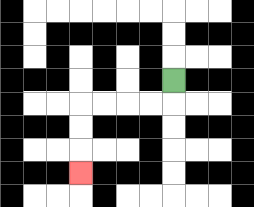{'start': '[7, 3]', 'end': '[3, 7]', 'path_directions': 'D,L,L,L,L,D,D,D', 'path_coordinates': '[[7, 3], [7, 4], [6, 4], [5, 4], [4, 4], [3, 4], [3, 5], [3, 6], [3, 7]]'}